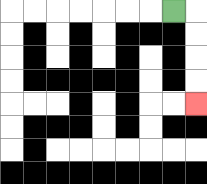{'start': '[7, 0]', 'end': '[8, 4]', 'path_directions': 'R,D,D,D,D', 'path_coordinates': '[[7, 0], [8, 0], [8, 1], [8, 2], [8, 3], [8, 4]]'}